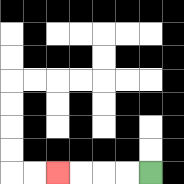{'start': '[6, 7]', 'end': '[2, 7]', 'path_directions': 'L,L,L,L', 'path_coordinates': '[[6, 7], [5, 7], [4, 7], [3, 7], [2, 7]]'}